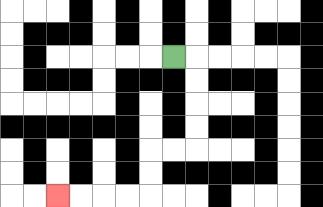{'start': '[7, 2]', 'end': '[2, 8]', 'path_directions': 'R,D,D,D,D,L,L,D,D,L,L,L,L', 'path_coordinates': '[[7, 2], [8, 2], [8, 3], [8, 4], [8, 5], [8, 6], [7, 6], [6, 6], [6, 7], [6, 8], [5, 8], [4, 8], [3, 8], [2, 8]]'}